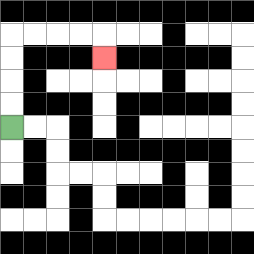{'start': '[0, 5]', 'end': '[4, 2]', 'path_directions': 'U,U,U,U,R,R,R,R,D', 'path_coordinates': '[[0, 5], [0, 4], [0, 3], [0, 2], [0, 1], [1, 1], [2, 1], [3, 1], [4, 1], [4, 2]]'}